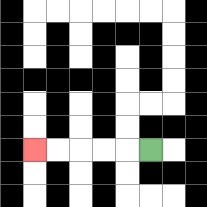{'start': '[6, 6]', 'end': '[1, 6]', 'path_directions': 'L,L,L,L,L', 'path_coordinates': '[[6, 6], [5, 6], [4, 6], [3, 6], [2, 6], [1, 6]]'}